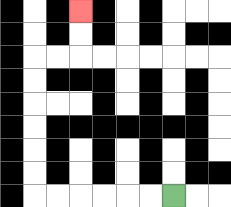{'start': '[7, 8]', 'end': '[3, 0]', 'path_directions': 'L,L,L,L,L,L,U,U,U,U,U,U,R,R,U,U', 'path_coordinates': '[[7, 8], [6, 8], [5, 8], [4, 8], [3, 8], [2, 8], [1, 8], [1, 7], [1, 6], [1, 5], [1, 4], [1, 3], [1, 2], [2, 2], [3, 2], [3, 1], [3, 0]]'}